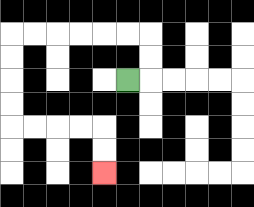{'start': '[5, 3]', 'end': '[4, 7]', 'path_directions': 'R,U,U,L,L,L,L,L,L,D,D,D,D,R,R,R,R,D,D', 'path_coordinates': '[[5, 3], [6, 3], [6, 2], [6, 1], [5, 1], [4, 1], [3, 1], [2, 1], [1, 1], [0, 1], [0, 2], [0, 3], [0, 4], [0, 5], [1, 5], [2, 5], [3, 5], [4, 5], [4, 6], [4, 7]]'}